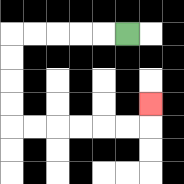{'start': '[5, 1]', 'end': '[6, 4]', 'path_directions': 'L,L,L,L,L,D,D,D,D,R,R,R,R,R,R,U', 'path_coordinates': '[[5, 1], [4, 1], [3, 1], [2, 1], [1, 1], [0, 1], [0, 2], [0, 3], [0, 4], [0, 5], [1, 5], [2, 5], [3, 5], [4, 5], [5, 5], [6, 5], [6, 4]]'}